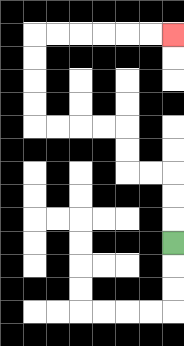{'start': '[7, 10]', 'end': '[7, 1]', 'path_directions': 'U,U,U,L,L,U,U,L,L,L,L,U,U,U,U,R,R,R,R,R,R', 'path_coordinates': '[[7, 10], [7, 9], [7, 8], [7, 7], [6, 7], [5, 7], [5, 6], [5, 5], [4, 5], [3, 5], [2, 5], [1, 5], [1, 4], [1, 3], [1, 2], [1, 1], [2, 1], [3, 1], [4, 1], [5, 1], [6, 1], [7, 1]]'}